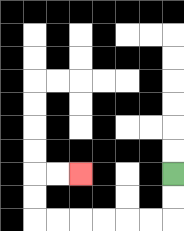{'start': '[7, 7]', 'end': '[3, 7]', 'path_directions': 'D,D,L,L,L,L,L,L,U,U,R,R', 'path_coordinates': '[[7, 7], [7, 8], [7, 9], [6, 9], [5, 9], [4, 9], [3, 9], [2, 9], [1, 9], [1, 8], [1, 7], [2, 7], [3, 7]]'}